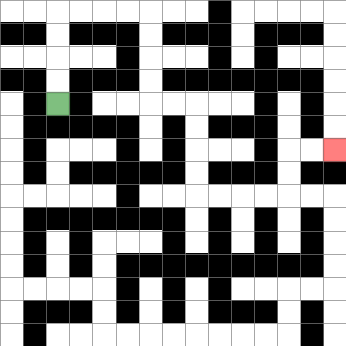{'start': '[2, 4]', 'end': '[14, 6]', 'path_directions': 'U,U,U,U,R,R,R,R,D,D,D,D,R,R,D,D,D,D,R,R,R,R,U,U,R,R', 'path_coordinates': '[[2, 4], [2, 3], [2, 2], [2, 1], [2, 0], [3, 0], [4, 0], [5, 0], [6, 0], [6, 1], [6, 2], [6, 3], [6, 4], [7, 4], [8, 4], [8, 5], [8, 6], [8, 7], [8, 8], [9, 8], [10, 8], [11, 8], [12, 8], [12, 7], [12, 6], [13, 6], [14, 6]]'}